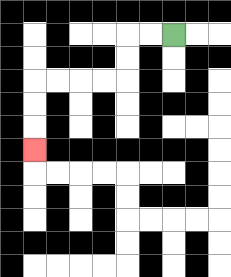{'start': '[7, 1]', 'end': '[1, 6]', 'path_directions': 'L,L,D,D,L,L,L,L,D,D,D', 'path_coordinates': '[[7, 1], [6, 1], [5, 1], [5, 2], [5, 3], [4, 3], [3, 3], [2, 3], [1, 3], [1, 4], [1, 5], [1, 6]]'}